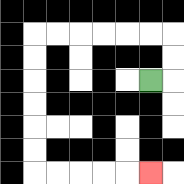{'start': '[6, 3]', 'end': '[6, 7]', 'path_directions': 'R,U,U,L,L,L,L,L,L,D,D,D,D,D,D,R,R,R,R,R', 'path_coordinates': '[[6, 3], [7, 3], [7, 2], [7, 1], [6, 1], [5, 1], [4, 1], [3, 1], [2, 1], [1, 1], [1, 2], [1, 3], [1, 4], [1, 5], [1, 6], [1, 7], [2, 7], [3, 7], [4, 7], [5, 7], [6, 7]]'}